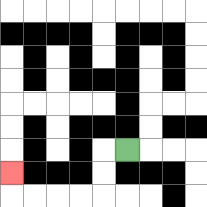{'start': '[5, 6]', 'end': '[0, 7]', 'path_directions': 'L,D,D,L,L,L,L,U', 'path_coordinates': '[[5, 6], [4, 6], [4, 7], [4, 8], [3, 8], [2, 8], [1, 8], [0, 8], [0, 7]]'}